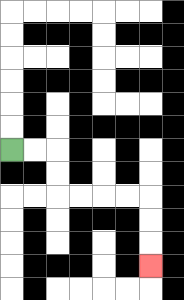{'start': '[0, 6]', 'end': '[6, 11]', 'path_directions': 'R,R,D,D,R,R,R,R,D,D,D', 'path_coordinates': '[[0, 6], [1, 6], [2, 6], [2, 7], [2, 8], [3, 8], [4, 8], [5, 8], [6, 8], [6, 9], [6, 10], [6, 11]]'}